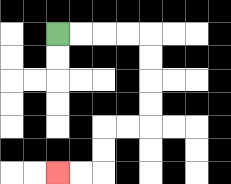{'start': '[2, 1]', 'end': '[2, 7]', 'path_directions': 'R,R,R,R,D,D,D,D,L,L,D,D,L,L', 'path_coordinates': '[[2, 1], [3, 1], [4, 1], [5, 1], [6, 1], [6, 2], [6, 3], [6, 4], [6, 5], [5, 5], [4, 5], [4, 6], [4, 7], [3, 7], [2, 7]]'}